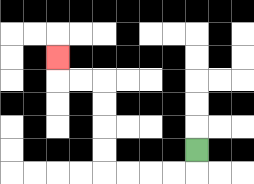{'start': '[8, 6]', 'end': '[2, 2]', 'path_directions': 'D,L,L,L,L,U,U,U,U,L,L,U', 'path_coordinates': '[[8, 6], [8, 7], [7, 7], [6, 7], [5, 7], [4, 7], [4, 6], [4, 5], [4, 4], [4, 3], [3, 3], [2, 3], [2, 2]]'}